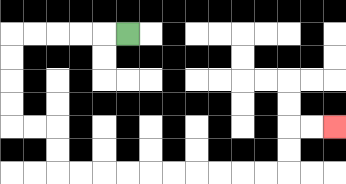{'start': '[5, 1]', 'end': '[14, 5]', 'path_directions': 'L,L,L,L,L,D,D,D,D,R,R,D,D,R,R,R,R,R,R,R,R,R,R,U,U,R,R', 'path_coordinates': '[[5, 1], [4, 1], [3, 1], [2, 1], [1, 1], [0, 1], [0, 2], [0, 3], [0, 4], [0, 5], [1, 5], [2, 5], [2, 6], [2, 7], [3, 7], [4, 7], [5, 7], [6, 7], [7, 7], [8, 7], [9, 7], [10, 7], [11, 7], [12, 7], [12, 6], [12, 5], [13, 5], [14, 5]]'}